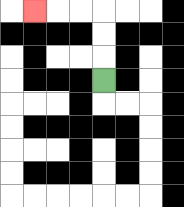{'start': '[4, 3]', 'end': '[1, 0]', 'path_directions': 'U,U,U,L,L,L', 'path_coordinates': '[[4, 3], [4, 2], [4, 1], [4, 0], [3, 0], [2, 0], [1, 0]]'}